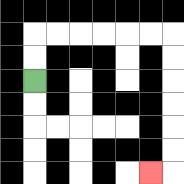{'start': '[1, 3]', 'end': '[6, 7]', 'path_directions': 'U,U,R,R,R,R,R,R,D,D,D,D,D,D,L', 'path_coordinates': '[[1, 3], [1, 2], [1, 1], [2, 1], [3, 1], [4, 1], [5, 1], [6, 1], [7, 1], [7, 2], [7, 3], [7, 4], [7, 5], [7, 6], [7, 7], [6, 7]]'}